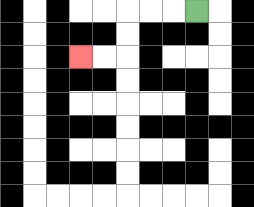{'start': '[8, 0]', 'end': '[3, 2]', 'path_directions': 'L,L,L,D,D,L,L', 'path_coordinates': '[[8, 0], [7, 0], [6, 0], [5, 0], [5, 1], [5, 2], [4, 2], [3, 2]]'}